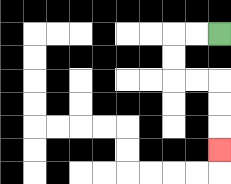{'start': '[9, 1]', 'end': '[9, 6]', 'path_directions': 'L,L,D,D,R,R,D,D,D', 'path_coordinates': '[[9, 1], [8, 1], [7, 1], [7, 2], [7, 3], [8, 3], [9, 3], [9, 4], [9, 5], [9, 6]]'}